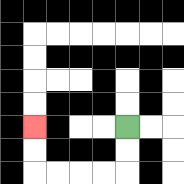{'start': '[5, 5]', 'end': '[1, 5]', 'path_directions': 'D,D,L,L,L,L,U,U', 'path_coordinates': '[[5, 5], [5, 6], [5, 7], [4, 7], [3, 7], [2, 7], [1, 7], [1, 6], [1, 5]]'}